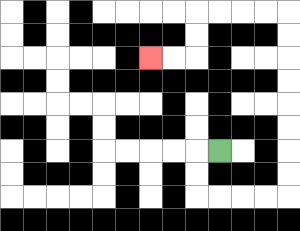{'start': '[9, 6]', 'end': '[6, 2]', 'path_directions': 'L,D,D,R,R,R,R,U,U,U,U,U,U,U,U,L,L,L,L,D,D,L,L', 'path_coordinates': '[[9, 6], [8, 6], [8, 7], [8, 8], [9, 8], [10, 8], [11, 8], [12, 8], [12, 7], [12, 6], [12, 5], [12, 4], [12, 3], [12, 2], [12, 1], [12, 0], [11, 0], [10, 0], [9, 0], [8, 0], [8, 1], [8, 2], [7, 2], [6, 2]]'}